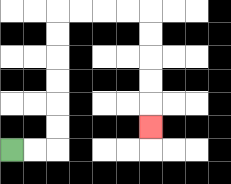{'start': '[0, 6]', 'end': '[6, 5]', 'path_directions': 'R,R,U,U,U,U,U,U,R,R,R,R,D,D,D,D,D', 'path_coordinates': '[[0, 6], [1, 6], [2, 6], [2, 5], [2, 4], [2, 3], [2, 2], [2, 1], [2, 0], [3, 0], [4, 0], [5, 0], [6, 0], [6, 1], [6, 2], [6, 3], [6, 4], [6, 5]]'}